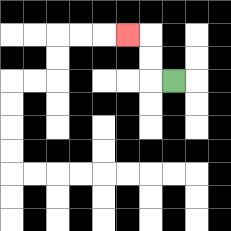{'start': '[7, 3]', 'end': '[5, 1]', 'path_directions': 'L,U,U,L', 'path_coordinates': '[[7, 3], [6, 3], [6, 2], [6, 1], [5, 1]]'}